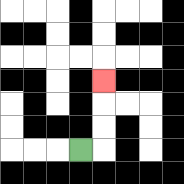{'start': '[3, 6]', 'end': '[4, 3]', 'path_directions': 'R,U,U,U', 'path_coordinates': '[[3, 6], [4, 6], [4, 5], [4, 4], [4, 3]]'}